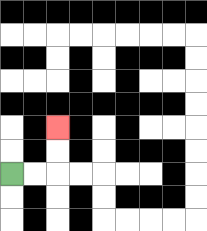{'start': '[0, 7]', 'end': '[2, 5]', 'path_directions': 'R,R,U,U', 'path_coordinates': '[[0, 7], [1, 7], [2, 7], [2, 6], [2, 5]]'}